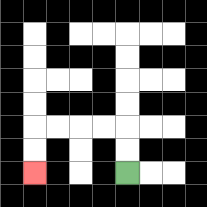{'start': '[5, 7]', 'end': '[1, 7]', 'path_directions': 'U,U,L,L,L,L,D,D', 'path_coordinates': '[[5, 7], [5, 6], [5, 5], [4, 5], [3, 5], [2, 5], [1, 5], [1, 6], [1, 7]]'}